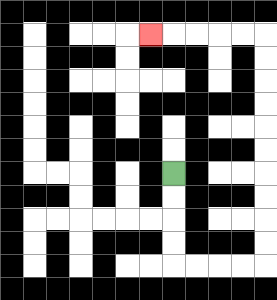{'start': '[7, 7]', 'end': '[6, 1]', 'path_directions': 'D,D,D,D,R,R,R,R,U,U,U,U,U,U,U,U,U,U,L,L,L,L,L', 'path_coordinates': '[[7, 7], [7, 8], [7, 9], [7, 10], [7, 11], [8, 11], [9, 11], [10, 11], [11, 11], [11, 10], [11, 9], [11, 8], [11, 7], [11, 6], [11, 5], [11, 4], [11, 3], [11, 2], [11, 1], [10, 1], [9, 1], [8, 1], [7, 1], [6, 1]]'}